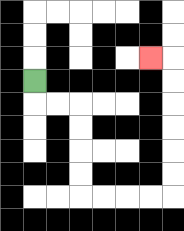{'start': '[1, 3]', 'end': '[6, 2]', 'path_directions': 'D,R,R,D,D,D,D,R,R,R,R,U,U,U,U,U,U,L', 'path_coordinates': '[[1, 3], [1, 4], [2, 4], [3, 4], [3, 5], [3, 6], [3, 7], [3, 8], [4, 8], [5, 8], [6, 8], [7, 8], [7, 7], [7, 6], [7, 5], [7, 4], [7, 3], [7, 2], [6, 2]]'}